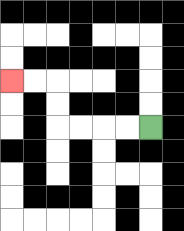{'start': '[6, 5]', 'end': '[0, 3]', 'path_directions': 'L,L,L,L,U,U,L,L', 'path_coordinates': '[[6, 5], [5, 5], [4, 5], [3, 5], [2, 5], [2, 4], [2, 3], [1, 3], [0, 3]]'}